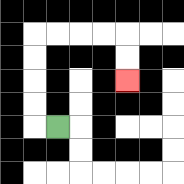{'start': '[2, 5]', 'end': '[5, 3]', 'path_directions': 'L,U,U,U,U,R,R,R,R,D,D', 'path_coordinates': '[[2, 5], [1, 5], [1, 4], [1, 3], [1, 2], [1, 1], [2, 1], [3, 1], [4, 1], [5, 1], [5, 2], [5, 3]]'}